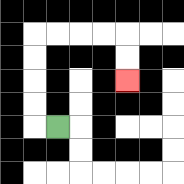{'start': '[2, 5]', 'end': '[5, 3]', 'path_directions': 'L,U,U,U,U,R,R,R,R,D,D', 'path_coordinates': '[[2, 5], [1, 5], [1, 4], [1, 3], [1, 2], [1, 1], [2, 1], [3, 1], [4, 1], [5, 1], [5, 2], [5, 3]]'}